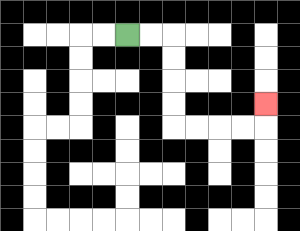{'start': '[5, 1]', 'end': '[11, 4]', 'path_directions': 'R,R,D,D,D,D,R,R,R,R,U', 'path_coordinates': '[[5, 1], [6, 1], [7, 1], [7, 2], [7, 3], [7, 4], [7, 5], [8, 5], [9, 5], [10, 5], [11, 5], [11, 4]]'}